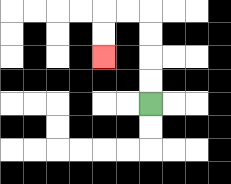{'start': '[6, 4]', 'end': '[4, 2]', 'path_directions': 'U,U,U,U,L,L,D,D', 'path_coordinates': '[[6, 4], [6, 3], [6, 2], [6, 1], [6, 0], [5, 0], [4, 0], [4, 1], [4, 2]]'}